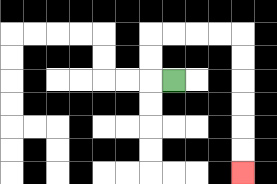{'start': '[7, 3]', 'end': '[10, 7]', 'path_directions': 'L,U,U,R,R,R,R,D,D,D,D,D,D', 'path_coordinates': '[[7, 3], [6, 3], [6, 2], [6, 1], [7, 1], [8, 1], [9, 1], [10, 1], [10, 2], [10, 3], [10, 4], [10, 5], [10, 6], [10, 7]]'}